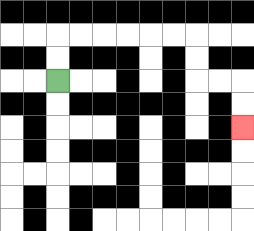{'start': '[2, 3]', 'end': '[10, 5]', 'path_directions': 'U,U,R,R,R,R,R,R,D,D,R,R,D,D', 'path_coordinates': '[[2, 3], [2, 2], [2, 1], [3, 1], [4, 1], [5, 1], [6, 1], [7, 1], [8, 1], [8, 2], [8, 3], [9, 3], [10, 3], [10, 4], [10, 5]]'}